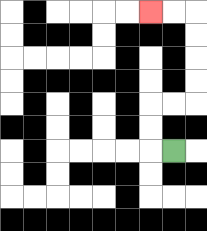{'start': '[7, 6]', 'end': '[6, 0]', 'path_directions': 'L,U,U,R,R,U,U,U,U,L,L', 'path_coordinates': '[[7, 6], [6, 6], [6, 5], [6, 4], [7, 4], [8, 4], [8, 3], [8, 2], [8, 1], [8, 0], [7, 0], [6, 0]]'}